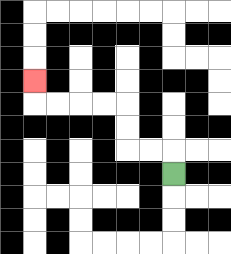{'start': '[7, 7]', 'end': '[1, 3]', 'path_directions': 'U,L,L,U,U,L,L,L,L,U', 'path_coordinates': '[[7, 7], [7, 6], [6, 6], [5, 6], [5, 5], [5, 4], [4, 4], [3, 4], [2, 4], [1, 4], [1, 3]]'}